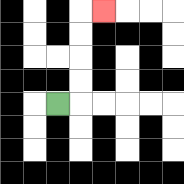{'start': '[2, 4]', 'end': '[4, 0]', 'path_directions': 'R,U,U,U,U,R', 'path_coordinates': '[[2, 4], [3, 4], [3, 3], [3, 2], [3, 1], [3, 0], [4, 0]]'}